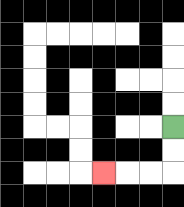{'start': '[7, 5]', 'end': '[4, 7]', 'path_directions': 'D,D,L,L,L', 'path_coordinates': '[[7, 5], [7, 6], [7, 7], [6, 7], [5, 7], [4, 7]]'}